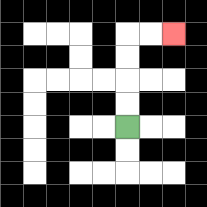{'start': '[5, 5]', 'end': '[7, 1]', 'path_directions': 'U,U,U,U,R,R', 'path_coordinates': '[[5, 5], [5, 4], [5, 3], [5, 2], [5, 1], [6, 1], [7, 1]]'}